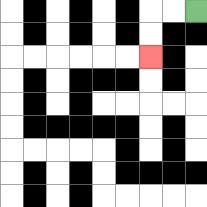{'start': '[8, 0]', 'end': '[6, 2]', 'path_directions': 'L,L,D,D', 'path_coordinates': '[[8, 0], [7, 0], [6, 0], [6, 1], [6, 2]]'}